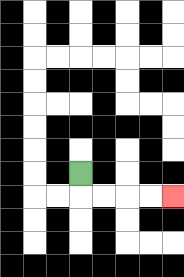{'start': '[3, 7]', 'end': '[7, 8]', 'path_directions': 'D,R,R,R,R', 'path_coordinates': '[[3, 7], [3, 8], [4, 8], [5, 8], [6, 8], [7, 8]]'}